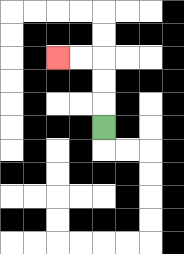{'start': '[4, 5]', 'end': '[2, 2]', 'path_directions': 'U,U,U,L,L', 'path_coordinates': '[[4, 5], [4, 4], [4, 3], [4, 2], [3, 2], [2, 2]]'}